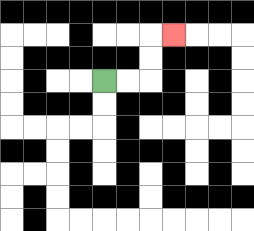{'start': '[4, 3]', 'end': '[7, 1]', 'path_directions': 'R,R,U,U,R', 'path_coordinates': '[[4, 3], [5, 3], [6, 3], [6, 2], [6, 1], [7, 1]]'}